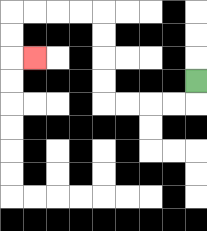{'start': '[8, 3]', 'end': '[1, 2]', 'path_directions': 'D,L,L,L,L,U,U,U,U,L,L,L,L,D,D,R', 'path_coordinates': '[[8, 3], [8, 4], [7, 4], [6, 4], [5, 4], [4, 4], [4, 3], [4, 2], [4, 1], [4, 0], [3, 0], [2, 0], [1, 0], [0, 0], [0, 1], [0, 2], [1, 2]]'}